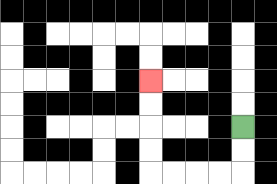{'start': '[10, 5]', 'end': '[6, 3]', 'path_directions': 'D,D,L,L,L,L,U,U,U,U', 'path_coordinates': '[[10, 5], [10, 6], [10, 7], [9, 7], [8, 7], [7, 7], [6, 7], [6, 6], [6, 5], [6, 4], [6, 3]]'}